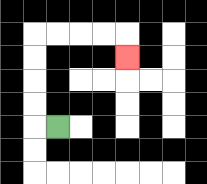{'start': '[2, 5]', 'end': '[5, 2]', 'path_directions': 'L,U,U,U,U,R,R,R,R,D', 'path_coordinates': '[[2, 5], [1, 5], [1, 4], [1, 3], [1, 2], [1, 1], [2, 1], [3, 1], [4, 1], [5, 1], [5, 2]]'}